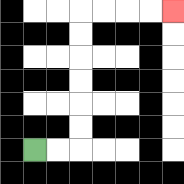{'start': '[1, 6]', 'end': '[7, 0]', 'path_directions': 'R,R,U,U,U,U,U,U,R,R,R,R', 'path_coordinates': '[[1, 6], [2, 6], [3, 6], [3, 5], [3, 4], [3, 3], [3, 2], [3, 1], [3, 0], [4, 0], [5, 0], [6, 0], [7, 0]]'}